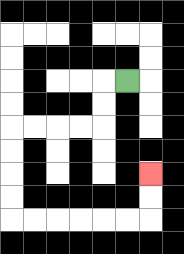{'start': '[5, 3]', 'end': '[6, 7]', 'path_directions': 'L,D,D,L,L,L,L,D,D,D,D,R,R,R,R,R,R,U,U', 'path_coordinates': '[[5, 3], [4, 3], [4, 4], [4, 5], [3, 5], [2, 5], [1, 5], [0, 5], [0, 6], [0, 7], [0, 8], [0, 9], [1, 9], [2, 9], [3, 9], [4, 9], [5, 9], [6, 9], [6, 8], [6, 7]]'}